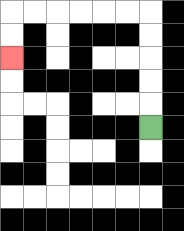{'start': '[6, 5]', 'end': '[0, 2]', 'path_directions': 'U,U,U,U,U,L,L,L,L,L,L,D,D', 'path_coordinates': '[[6, 5], [6, 4], [6, 3], [6, 2], [6, 1], [6, 0], [5, 0], [4, 0], [3, 0], [2, 0], [1, 0], [0, 0], [0, 1], [0, 2]]'}